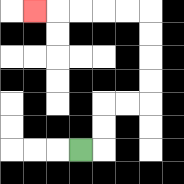{'start': '[3, 6]', 'end': '[1, 0]', 'path_directions': 'R,U,U,R,R,U,U,U,U,L,L,L,L,L', 'path_coordinates': '[[3, 6], [4, 6], [4, 5], [4, 4], [5, 4], [6, 4], [6, 3], [6, 2], [6, 1], [6, 0], [5, 0], [4, 0], [3, 0], [2, 0], [1, 0]]'}